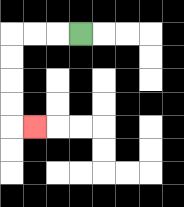{'start': '[3, 1]', 'end': '[1, 5]', 'path_directions': 'L,L,L,D,D,D,D,R', 'path_coordinates': '[[3, 1], [2, 1], [1, 1], [0, 1], [0, 2], [0, 3], [0, 4], [0, 5], [1, 5]]'}